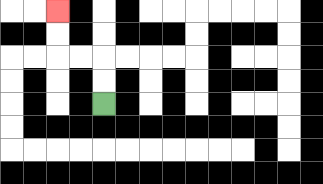{'start': '[4, 4]', 'end': '[2, 0]', 'path_directions': 'U,U,L,L,U,U', 'path_coordinates': '[[4, 4], [4, 3], [4, 2], [3, 2], [2, 2], [2, 1], [2, 0]]'}